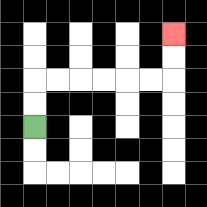{'start': '[1, 5]', 'end': '[7, 1]', 'path_directions': 'U,U,R,R,R,R,R,R,U,U', 'path_coordinates': '[[1, 5], [1, 4], [1, 3], [2, 3], [3, 3], [4, 3], [5, 3], [6, 3], [7, 3], [7, 2], [7, 1]]'}